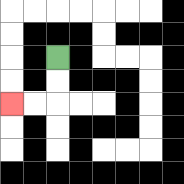{'start': '[2, 2]', 'end': '[0, 4]', 'path_directions': 'D,D,L,L', 'path_coordinates': '[[2, 2], [2, 3], [2, 4], [1, 4], [0, 4]]'}